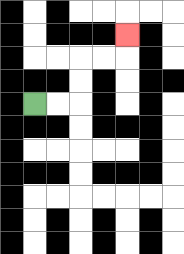{'start': '[1, 4]', 'end': '[5, 1]', 'path_directions': 'R,R,U,U,R,R,U', 'path_coordinates': '[[1, 4], [2, 4], [3, 4], [3, 3], [3, 2], [4, 2], [5, 2], [5, 1]]'}